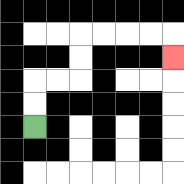{'start': '[1, 5]', 'end': '[7, 2]', 'path_directions': 'U,U,R,R,U,U,R,R,R,R,D', 'path_coordinates': '[[1, 5], [1, 4], [1, 3], [2, 3], [3, 3], [3, 2], [3, 1], [4, 1], [5, 1], [6, 1], [7, 1], [7, 2]]'}